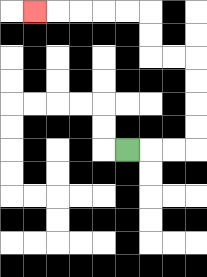{'start': '[5, 6]', 'end': '[1, 0]', 'path_directions': 'R,R,R,U,U,U,U,L,L,U,U,L,L,L,L,L', 'path_coordinates': '[[5, 6], [6, 6], [7, 6], [8, 6], [8, 5], [8, 4], [8, 3], [8, 2], [7, 2], [6, 2], [6, 1], [6, 0], [5, 0], [4, 0], [3, 0], [2, 0], [1, 0]]'}